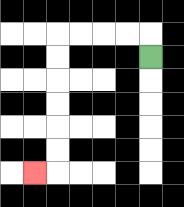{'start': '[6, 2]', 'end': '[1, 7]', 'path_directions': 'U,L,L,L,L,D,D,D,D,D,D,L', 'path_coordinates': '[[6, 2], [6, 1], [5, 1], [4, 1], [3, 1], [2, 1], [2, 2], [2, 3], [2, 4], [2, 5], [2, 6], [2, 7], [1, 7]]'}